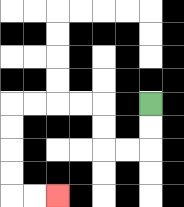{'start': '[6, 4]', 'end': '[2, 8]', 'path_directions': 'D,D,L,L,U,U,L,L,L,L,D,D,D,D,R,R', 'path_coordinates': '[[6, 4], [6, 5], [6, 6], [5, 6], [4, 6], [4, 5], [4, 4], [3, 4], [2, 4], [1, 4], [0, 4], [0, 5], [0, 6], [0, 7], [0, 8], [1, 8], [2, 8]]'}